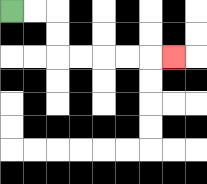{'start': '[0, 0]', 'end': '[7, 2]', 'path_directions': 'R,R,D,D,R,R,R,R,R', 'path_coordinates': '[[0, 0], [1, 0], [2, 0], [2, 1], [2, 2], [3, 2], [4, 2], [5, 2], [6, 2], [7, 2]]'}